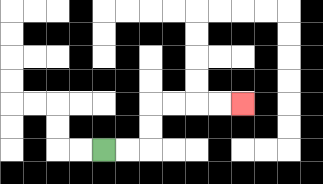{'start': '[4, 6]', 'end': '[10, 4]', 'path_directions': 'R,R,U,U,R,R,R,R', 'path_coordinates': '[[4, 6], [5, 6], [6, 6], [6, 5], [6, 4], [7, 4], [8, 4], [9, 4], [10, 4]]'}